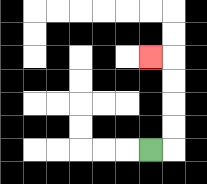{'start': '[6, 6]', 'end': '[6, 2]', 'path_directions': 'R,U,U,U,U,L', 'path_coordinates': '[[6, 6], [7, 6], [7, 5], [7, 4], [7, 3], [7, 2], [6, 2]]'}